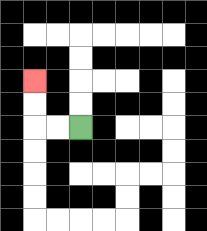{'start': '[3, 5]', 'end': '[1, 3]', 'path_directions': 'L,L,U,U', 'path_coordinates': '[[3, 5], [2, 5], [1, 5], [1, 4], [1, 3]]'}